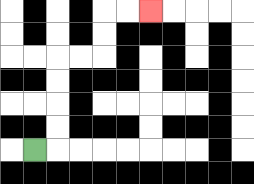{'start': '[1, 6]', 'end': '[6, 0]', 'path_directions': 'R,U,U,U,U,R,R,U,U,R,R', 'path_coordinates': '[[1, 6], [2, 6], [2, 5], [2, 4], [2, 3], [2, 2], [3, 2], [4, 2], [4, 1], [4, 0], [5, 0], [6, 0]]'}